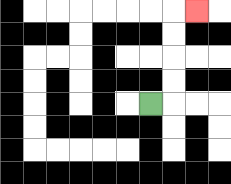{'start': '[6, 4]', 'end': '[8, 0]', 'path_directions': 'R,U,U,U,U,R', 'path_coordinates': '[[6, 4], [7, 4], [7, 3], [7, 2], [7, 1], [7, 0], [8, 0]]'}